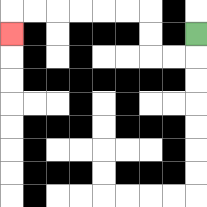{'start': '[8, 1]', 'end': '[0, 1]', 'path_directions': 'D,L,L,U,U,L,L,L,L,L,L,D', 'path_coordinates': '[[8, 1], [8, 2], [7, 2], [6, 2], [6, 1], [6, 0], [5, 0], [4, 0], [3, 0], [2, 0], [1, 0], [0, 0], [0, 1]]'}